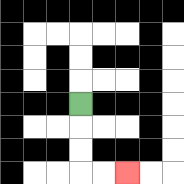{'start': '[3, 4]', 'end': '[5, 7]', 'path_directions': 'D,D,D,R,R', 'path_coordinates': '[[3, 4], [3, 5], [3, 6], [3, 7], [4, 7], [5, 7]]'}